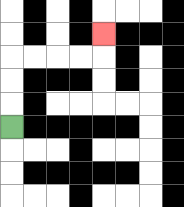{'start': '[0, 5]', 'end': '[4, 1]', 'path_directions': 'U,U,U,R,R,R,R,U', 'path_coordinates': '[[0, 5], [0, 4], [0, 3], [0, 2], [1, 2], [2, 2], [3, 2], [4, 2], [4, 1]]'}